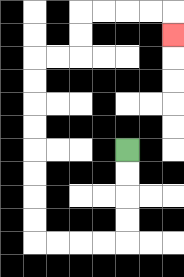{'start': '[5, 6]', 'end': '[7, 1]', 'path_directions': 'D,D,D,D,L,L,L,L,U,U,U,U,U,U,U,U,R,R,U,U,R,R,R,R,D', 'path_coordinates': '[[5, 6], [5, 7], [5, 8], [5, 9], [5, 10], [4, 10], [3, 10], [2, 10], [1, 10], [1, 9], [1, 8], [1, 7], [1, 6], [1, 5], [1, 4], [1, 3], [1, 2], [2, 2], [3, 2], [3, 1], [3, 0], [4, 0], [5, 0], [6, 0], [7, 0], [7, 1]]'}